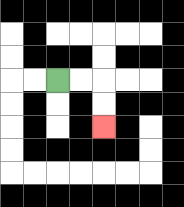{'start': '[2, 3]', 'end': '[4, 5]', 'path_directions': 'R,R,D,D', 'path_coordinates': '[[2, 3], [3, 3], [4, 3], [4, 4], [4, 5]]'}